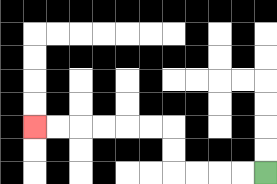{'start': '[11, 7]', 'end': '[1, 5]', 'path_directions': 'L,L,L,L,U,U,L,L,L,L,L,L', 'path_coordinates': '[[11, 7], [10, 7], [9, 7], [8, 7], [7, 7], [7, 6], [7, 5], [6, 5], [5, 5], [4, 5], [3, 5], [2, 5], [1, 5]]'}